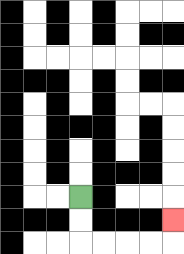{'start': '[3, 8]', 'end': '[7, 9]', 'path_directions': 'D,D,R,R,R,R,U', 'path_coordinates': '[[3, 8], [3, 9], [3, 10], [4, 10], [5, 10], [6, 10], [7, 10], [7, 9]]'}